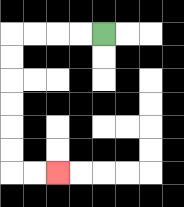{'start': '[4, 1]', 'end': '[2, 7]', 'path_directions': 'L,L,L,L,D,D,D,D,D,D,R,R', 'path_coordinates': '[[4, 1], [3, 1], [2, 1], [1, 1], [0, 1], [0, 2], [0, 3], [0, 4], [0, 5], [0, 6], [0, 7], [1, 7], [2, 7]]'}